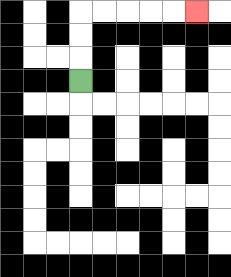{'start': '[3, 3]', 'end': '[8, 0]', 'path_directions': 'U,U,U,R,R,R,R,R', 'path_coordinates': '[[3, 3], [3, 2], [3, 1], [3, 0], [4, 0], [5, 0], [6, 0], [7, 0], [8, 0]]'}